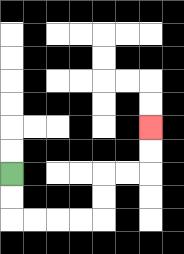{'start': '[0, 7]', 'end': '[6, 5]', 'path_directions': 'D,D,R,R,R,R,U,U,R,R,U,U', 'path_coordinates': '[[0, 7], [0, 8], [0, 9], [1, 9], [2, 9], [3, 9], [4, 9], [4, 8], [4, 7], [5, 7], [6, 7], [6, 6], [6, 5]]'}